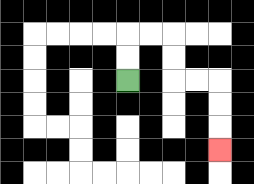{'start': '[5, 3]', 'end': '[9, 6]', 'path_directions': 'U,U,R,R,D,D,R,R,D,D,D', 'path_coordinates': '[[5, 3], [5, 2], [5, 1], [6, 1], [7, 1], [7, 2], [7, 3], [8, 3], [9, 3], [9, 4], [9, 5], [9, 6]]'}